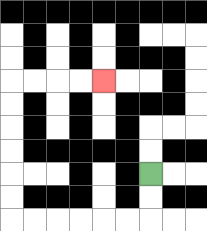{'start': '[6, 7]', 'end': '[4, 3]', 'path_directions': 'D,D,L,L,L,L,L,L,U,U,U,U,U,U,R,R,R,R', 'path_coordinates': '[[6, 7], [6, 8], [6, 9], [5, 9], [4, 9], [3, 9], [2, 9], [1, 9], [0, 9], [0, 8], [0, 7], [0, 6], [0, 5], [0, 4], [0, 3], [1, 3], [2, 3], [3, 3], [4, 3]]'}